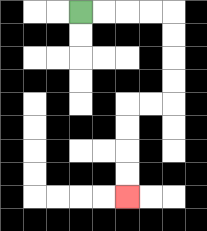{'start': '[3, 0]', 'end': '[5, 8]', 'path_directions': 'R,R,R,R,D,D,D,D,L,L,D,D,D,D', 'path_coordinates': '[[3, 0], [4, 0], [5, 0], [6, 0], [7, 0], [7, 1], [7, 2], [7, 3], [7, 4], [6, 4], [5, 4], [5, 5], [5, 6], [5, 7], [5, 8]]'}